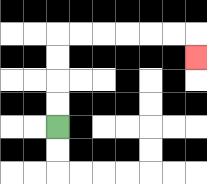{'start': '[2, 5]', 'end': '[8, 2]', 'path_directions': 'U,U,U,U,R,R,R,R,R,R,D', 'path_coordinates': '[[2, 5], [2, 4], [2, 3], [2, 2], [2, 1], [3, 1], [4, 1], [5, 1], [6, 1], [7, 1], [8, 1], [8, 2]]'}